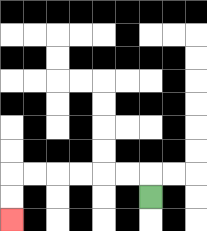{'start': '[6, 8]', 'end': '[0, 9]', 'path_directions': 'U,L,L,L,L,L,L,D,D', 'path_coordinates': '[[6, 8], [6, 7], [5, 7], [4, 7], [3, 7], [2, 7], [1, 7], [0, 7], [0, 8], [0, 9]]'}